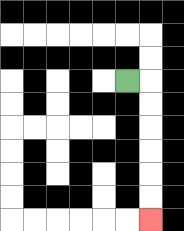{'start': '[5, 3]', 'end': '[6, 9]', 'path_directions': 'R,D,D,D,D,D,D', 'path_coordinates': '[[5, 3], [6, 3], [6, 4], [6, 5], [6, 6], [6, 7], [6, 8], [6, 9]]'}